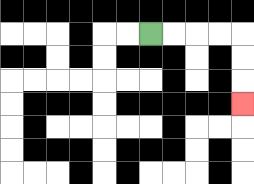{'start': '[6, 1]', 'end': '[10, 4]', 'path_directions': 'R,R,R,R,D,D,D', 'path_coordinates': '[[6, 1], [7, 1], [8, 1], [9, 1], [10, 1], [10, 2], [10, 3], [10, 4]]'}